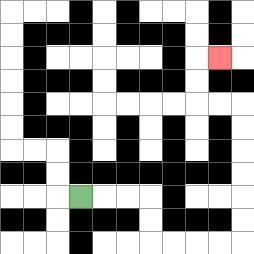{'start': '[3, 8]', 'end': '[9, 2]', 'path_directions': 'R,R,R,D,D,R,R,R,R,U,U,U,U,U,U,L,L,U,U,R', 'path_coordinates': '[[3, 8], [4, 8], [5, 8], [6, 8], [6, 9], [6, 10], [7, 10], [8, 10], [9, 10], [10, 10], [10, 9], [10, 8], [10, 7], [10, 6], [10, 5], [10, 4], [9, 4], [8, 4], [8, 3], [8, 2], [9, 2]]'}